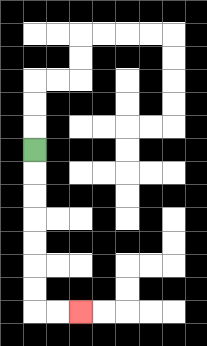{'start': '[1, 6]', 'end': '[3, 13]', 'path_directions': 'D,D,D,D,D,D,D,R,R', 'path_coordinates': '[[1, 6], [1, 7], [1, 8], [1, 9], [1, 10], [1, 11], [1, 12], [1, 13], [2, 13], [3, 13]]'}